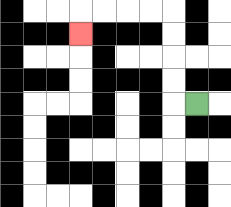{'start': '[8, 4]', 'end': '[3, 1]', 'path_directions': 'L,U,U,U,U,L,L,L,L,D', 'path_coordinates': '[[8, 4], [7, 4], [7, 3], [7, 2], [7, 1], [7, 0], [6, 0], [5, 0], [4, 0], [3, 0], [3, 1]]'}